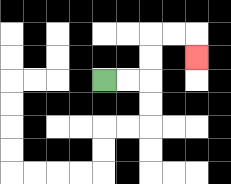{'start': '[4, 3]', 'end': '[8, 2]', 'path_directions': 'R,R,U,U,R,R,D', 'path_coordinates': '[[4, 3], [5, 3], [6, 3], [6, 2], [6, 1], [7, 1], [8, 1], [8, 2]]'}